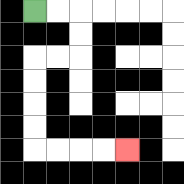{'start': '[1, 0]', 'end': '[5, 6]', 'path_directions': 'R,R,D,D,L,L,D,D,D,D,R,R,R,R', 'path_coordinates': '[[1, 0], [2, 0], [3, 0], [3, 1], [3, 2], [2, 2], [1, 2], [1, 3], [1, 4], [1, 5], [1, 6], [2, 6], [3, 6], [4, 6], [5, 6]]'}